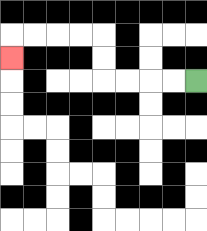{'start': '[8, 3]', 'end': '[0, 2]', 'path_directions': 'L,L,L,L,U,U,L,L,L,L,D', 'path_coordinates': '[[8, 3], [7, 3], [6, 3], [5, 3], [4, 3], [4, 2], [4, 1], [3, 1], [2, 1], [1, 1], [0, 1], [0, 2]]'}